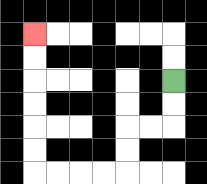{'start': '[7, 3]', 'end': '[1, 1]', 'path_directions': 'D,D,L,L,D,D,L,L,L,L,U,U,U,U,U,U', 'path_coordinates': '[[7, 3], [7, 4], [7, 5], [6, 5], [5, 5], [5, 6], [5, 7], [4, 7], [3, 7], [2, 7], [1, 7], [1, 6], [1, 5], [1, 4], [1, 3], [1, 2], [1, 1]]'}